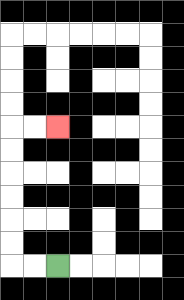{'start': '[2, 11]', 'end': '[2, 5]', 'path_directions': 'L,L,U,U,U,U,U,U,R,R', 'path_coordinates': '[[2, 11], [1, 11], [0, 11], [0, 10], [0, 9], [0, 8], [0, 7], [0, 6], [0, 5], [1, 5], [2, 5]]'}